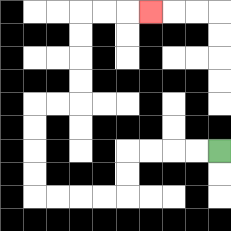{'start': '[9, 6]', 'end': '[6, 0]', 'path_directions': 'L,L,L,L,D,D,L,L,L,L,U,U,U,U,R,R,U,U,U,U,R,R,R', 'path_coordinates': '[[9, 6], [8, 6], [7, 6], [6, 6], [5, 6], [5, 7], [5, 8], [4, 8], [3, 8], [2, 8], [1, 8], [1, 7], [1, 6], [1, 5], [1, 4], [2, 4], [3, 4], [3, 3], [3, 2], [3, 1], [3, 0], [4, 0], [5, 0], [6, 0]]'}